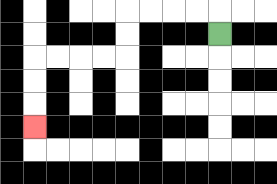{'start': '[9, 1]', 'end': '[1, 5]', 'path_directions': 'U,L,L,L,L,D,D,L,L,L,L,D,D,D', 'path_coordinates': '[[9, 1], [9, 0], [8, 0], [7, 0], [6, 0], [5, 0], [5, 1], [5, 2], [4, 2], [3, 2], [2, 2], [1, 2], [1, 3], [1, 4], [1, 5]]'}